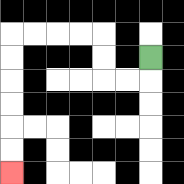{'start': '[6, 2]', 'end': '[0, 7]', 'path_directions': 'D,L,L,U,U,L,L,L,L,D,D,D,D,D,D', 'path_coordinates': '[[6, 2], [6, 3], [5, 3], [4, 3], [4, 2], [4, 1], [3, 1], [2, 1], [1, 1], [0, 1], [0, 2], [0, 3], [0, 4], [0, 5], [0, 6], [0, 7]]'}